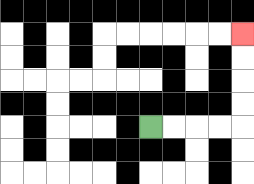{'start': '[6, 5]', 'end': '[10, 1]', 'path_directions': 'R,R,R,R,U,U,U,U', 'path_coordinates': '[[6, 5], [7, 5], [8, 5], [9, 5], [10, 5], [10, 4], [10, 3], [10, 2], [10, 1]]'}